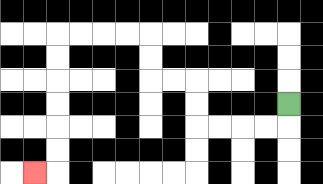{'start': '[12, 4]', 'end': '[1, 7]', 'path_directions': 'D,L,L,L,L,U,U,L,L,U,U,L,L,L,L,D,D,D,D,D,D,L', 'path_coordinates': '[[12, 4], [12, 5], [11, 5], [10, 5], [9, 5], [8, 5], [8, 4], [8, 3], [7, 3], [6, 3], [6, 2], [6, 1], [5, 1], [4, 1], [3, 1], [2, 1], [2, 2], [2, 3], [2, 4], [2, 5], [2, 6], [2, 7], [1, 7]]'}